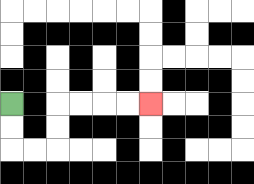{'start': '[0, 4]', 'end': '[6, 4]', 'path_directions': 'D,D,R,R,U,U,R,R,R,R', 'path_coordinates': '[[0, 4], [0, 5], [0, 6], [1, 6], [2, 6], [2, 5], [2, 4], [3, 4], [4, 4], [5, 4], [6, 4]]'}